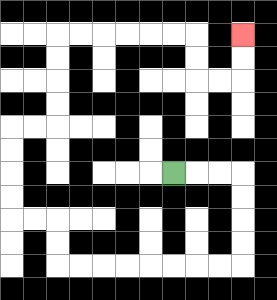{'start': '[7, 7]', 'end': '[10, 1]', 'path_directions': 'R,R,R,D,D,D,D,L,L,L,L,L,L,L,L,U,U,L,L,U,U,U,U,R,R,U,U,U,U,R,R,R,R,R,R,D,D,R,R,U,U', 'path_coordinates': '[[7, 7], [8, 7], [9, 7], [10, 7], [10, 8], [10, 9], [10, 10], [10, 11], [9, 11], [8, 11], [7, 11], [6, 11], [5, 11], [4, 11], [3, 11], [2, 11], [2, 10], [2, 9], [1, 9], [0, 9], [0, 8], [0, 7], [0, 6], [0, 5], [1, 5], [2, 5], [2, 4], [2, 3], [2, 2], [2, 1], [3, 1], [4, 1], [5, 1], [6, 1], [7, 1], [8, 1], [8, 2], [8, 3], [9, 3], [10, 3], [10, 2], [10, 1]]'}